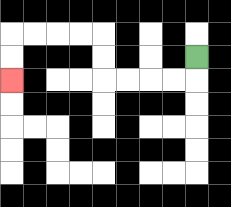{'start': '[8, 2]', 'end': '[0, 3]', 'path_directions': 'D,L,L,L,L,U,U,L,L,L,L,D,D', 'path_coordinates': '[[8, 2], [8, 3], [7, 3], [6, 3], [5, 3], [4, 3], [4, 2], [4, 1], [3, 1], [2, 1], [1, 1], [0, 1], [0, 2], [0, 3]]'}